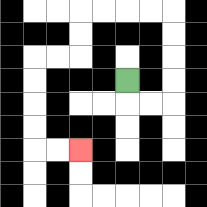{'start': '[5, 3]', 'end': '[3, 6]', 'path_directions': 'D,R,R,U,U,U,U,L,L,L,L,D,D,L,L,D,D,D,D,R,R', 'path_coordinates': '[[5, 3], [5, 4], [6, 4], [7, 4], [7, 3], [7, 2], [7, 1], [7, 0], [6, 0], [5, 0], [4, 0], [3, 0], [3, 1], [3, 2], [2, 2], [1, 2], [1, 3], [1, 4], [1, 5], [1, 6], [2, 6], [3, 6]]'}